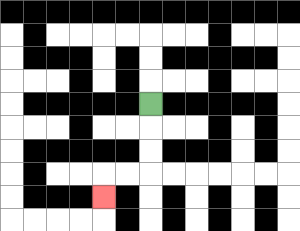{'start': '[6, 4]', 'end': '[4, 8]', 'path_directions': 'D,D,D,L,L,D', 'path_coordinates': '[[6, 4], [6, 5], [6, 6], [6, 7], [5, 7], [4, 7], [4, 8]]'}